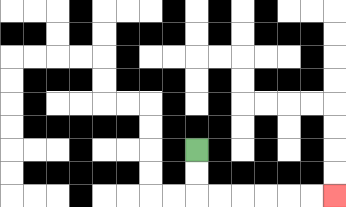{'start': '[8, 6]', 'end': '[14, 8]', 'path_directions': 'D,D,R,R,R,R,R,R', 'path_coordinates': '[[8, 6], [8, 7], [8, 8], [9, 8], [10, 8], [11, 8], [12, 8], [13, 8], [14, 8]]'}